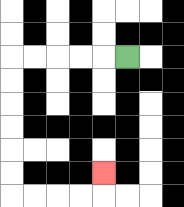{'start': '[5, 2]', 'end': '[4, 7]', 'path_directions': 'L,L,L,L,L,D,D,D,D,D,D,R,R,R,R,U', 'path_coordinates': '[[5, 2], [4, 2], [3, 2], [2, 2], [1, 2], [0, 2], [0, 3], [0, 4], [0, 5], [0, 6], [0, 7], [0, 8], [1, 8], [2, 8], [3, 8], [4, 8], [4, 7]]'}